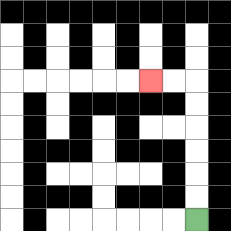{'start': '[8, 9]', 'end': '[6, 3]', 'path_directions': 'U,U,U,U,U,U,L,L', 'path_coordinates': '[[8, 9], [8, 8], [8, 7], [8, 6], [8, 5], [8, 4], [8, 3], [7, 3], [6, 3]]'}